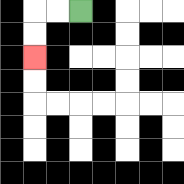{'start': '[3, 0]', 'end': '[1, 2]', 'path_directions': 'L,L,D,D', 'path_coordinates': '[[3, 0], [2, 0], [1, 0], [1, 1], [1, 2]]'}